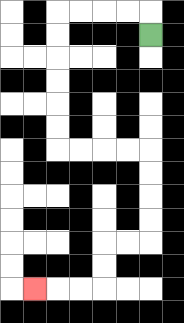{'start': '[6, 1]', 'end': '[1, 12]', 'path_directions': 'U,L,L,L,L,D,D,D,D,D,D,R,R,R,R,D,D,D,D,L,L,D,D,L,L,L', 'path_coordinates': '[[6, 1], [6, 0], [5, 0], [4, 0], [3, 0], [2, 0], [2, 1], [2, 2], [2, 3], [2, 4], [2, 5], [2, 6], [3, 6], [4, 6], [5, 6], [6, 6], [6, 7], [6, 8], [6, 9], [6, 10], [5, 10], [4, 10], [4, 11], [4, 12], [3, 12], [2, 12], [1, 12]]'}